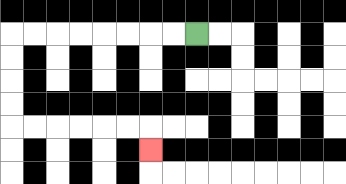{'start': '[8, 1]', 'end': '[6, 6]', 'path_directions': 'L,L,L,L,L,L,L,L,D,D,D,D,R,R,R,R,R,R,D', 'path_coordinates': '[[8, 1], [7, 1], [6, 1], [5, 1], [4, 1], [3, 1], [2, 1], [1, 1], [0, 1], [0, 2], [0, 3], [0, 4], [0, 5], [1, 5], [2, 5], [3, 5], [4, 5], [5, 5], [6, 5], [6, 6]]'}